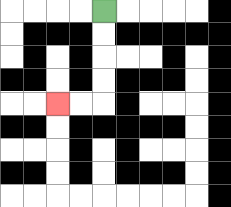{'start': '[4, 0]', 'end': '[2, 4]', 'path_directions': 'D,D,D,D,L,L', 'path_coordinates': '[[4, 0], [4, 1], [4, 2], [4, 3], [4, 4], [3, 4], [2, 4]]'}